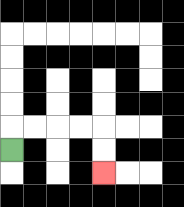{'start': '[0, 6]', 'end': '[4, 7]', 'path_directions': 'U,R,R,R,R,D,D', 'path_coordinates': '[[0, 6], [0, 5], [1, 5], [2, 5], [3, 5], [4, 5], [4, 6], [4, 7]]'}